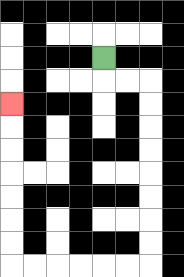{'start': '[4, 2]', 'end': '[0, 4]', 'path_directions': 'D,R,R,D,D,D,D,D,D,D,D,L,L,L,L,L,L,U,U,U,U,U,U,U', 'path_coordinates': '[[4, 2], [4, 3], [5, 3], [6, 3], [6, 4], [6, 5], [6, 6], [6, 7], [6, 8], [6, 9], [6, 10], [6, 11], [5, 11], [4, 11], [3, 11], [2, 11], [1, 11], [0, 11], [0, 10], [0, 9], [0, 8], [0, 7], [0, 6], [0, 5], [0, 4]]'}